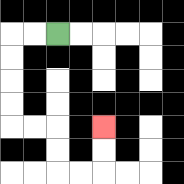{'start': '[2, 1]', 'end': '[4, 5]', 'path_directions': 'L,L,D,D,D,D,R,R,D,D,R,R,U,U', 'path_coordinates': '[[2, 1], [1, 1], [0, 1], [0, 2], [0, 3], [0, 4], [0, 5], [1, 5], [2, 5], [2, 6], [2, 7], [3, 7], [4, 7], [4, 6], [4, 5]]'}